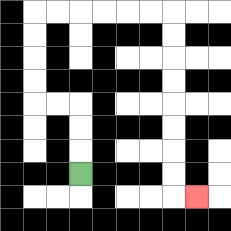{'start': '[3, 7]', 'end': '[8, 8]', 'path_directions': 'U,U,U,L,L,U,U,U,U,R,R,R,R,R,R,D,D,D,D,D,D,D,D,R', 'path_coordinates': '[[3, 7], [3, 6], [3, 5], [3, 4], [2, 4], [1, 4], [1, 3], [1, 2], [1, 1], [1, 0], [2, 0], [3, 0], [4, 0], [5, 0], [6, 0], [7, 0], [7, 1], [7, 2], [7, 3], [7, 4], [7, 5], [7, 6], [7, 7], [7, 8], [8, 8]]'}